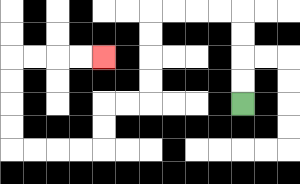{'start': '[10, 4]', 'end': '[4, 2]', 'path_directions': 'U,U,U,U,L,L,L,L,D,D,D,D,L,L,D,D,L,L,L,L,U,U,U,U,R,R,R,R', 'path_coordinates': '[[10, 4], [10, 3], [10, 2], [10, 1], [10, 0], [9, 0], [8, 0], [7, 0], [6, 0], [6, 1], [6, 2], [6, 3], [6, 4], [5, 4], [4, 4], [4, 5], [4, 6], [3, 6], [2, 6], [1, 6], [0, 6], [0, 5], [0, 4], [0, 3], [0, 2], [1, 2], [2, 2], [3, 2], [4, 2]]'}